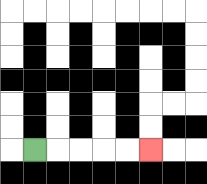{'start': '[1, 6]', 'end': '[6, 6]', 'path_directions': 'R,R,R,R,R', 'path_coordinates': '[[1, 6], [2, 6], [3, 6], [4, 6], [5, 6], [6, 6]]'}